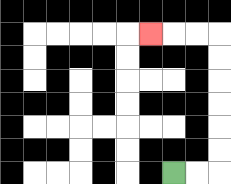{'start': '[7, 7]', 'end': '[6, 1]', 'path_directions': 'R,R,U,U,U,U,U,U,L,L,L', 'path_coordinates': '[[7, 7], [8, 7], [9, 7], [9, 6], [9, 5], [9, 4], [9, 3], [9, 2], [9, 1], [8, 1], [7, 1], [6, 1]]'}